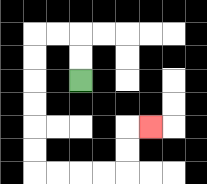{'start': '[3, 3]', 'end': '[6, 5]', 'path_directions': 'U,U,L,L,D,D,D,D,D,D,R,R,R,R,U,U,R', 'path_coordinates': '[[3, 3], [3, 2], [3, 1], [2, 1], [1, 1], [1, 2], [1, 3], [1, 4], [1, 5], [1, 6], [1, 7], [2, 7], [3, 7], [4, 7], [5, 7], [5, 6], [5, 5], [6, 5]]'}